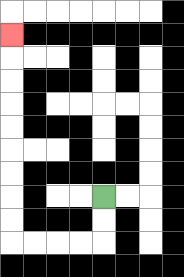{'start': '[4, 8]', 'end': '[0, 1]', 'path_directions': 'D,D,L,L,L,L,U,U,U,U,U,U,U,U,U', 'path_coordinates': '[[4, 8], [4, 9], [4, 10], [3, 10], [2, 10], [1, 10], [0, 10], [0, 9], [0, 8], [0, 7], [0, 6], [0, 5], [0, 4], [0, 3], [0, 2], [0, 1]]'}